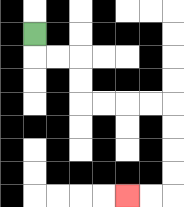{'start': '[1, 1]', 'end': '[5, 8]', 'path_directions': 'D,R,R,D,D,R,R,R,R,D,D,D,D,L,L', 'path_coordinates': '[[1, 1], [1, 2], [2, 2], [3, 2], [3, 3], [3, 4], [4, 4], [5, 4], [6, 4], [7, 4], [7, 5], [7, 6], [7, 7], [7, 8], [6, 8], [5, 8]]'}